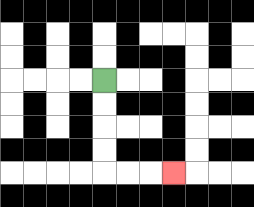{'start': '[4, 3]', 'end': '[7, 7]', 'path_directions': 'D,D,D,D,R,R,R', 'path_coordinates': '[[4, 3], [4, 4], [4, 5], [4, 6], [4, 7], [5, 7], [6, 7], [7, 7]]'}